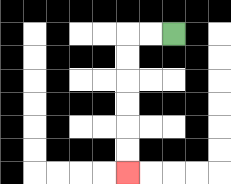{'start': '[7, 1]', 'end': '[5, 7]', 'path_directions': 'L,L,D,D,D,D,D,D', 'path_coordinates': '[[7, 1], [6, 1], [5, 1], [5, 2], [5, 3], [5, 4], [5, 5], [5, 6], [5, 7]]'}